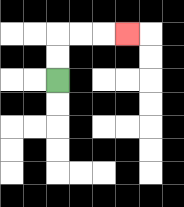{'start': '[2, 3]', 'end': '[5, 1]', 'path_directions': 'U,U,R,R,R', 'path_coordinates': '[[2, 3], [2, 2], [2, 1], [3, 1], [4, 1], [5, 1]]'}